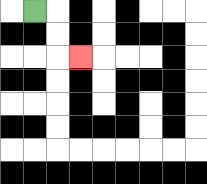{'start': '[1, 0]', 'end': '[3, 2]', 'path_directions': 'R,D,D,R', 'path_coordinates': '[[1, 0], [2, 0], [2, 1], [2, 2], [3, 2]]'}